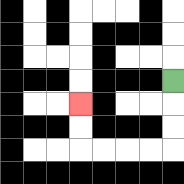{'start': '[7, 3]', 'end': '[3, 4]', 'path_directions': 'D,D,D,L,L,L,L,U,U', 'path_coordinates': '[[7, 3], [7, 4], [7, 5], [7, 6], [6, 6], [5, 6], [4, 6], [3, 6], [3, 5], [3, 4]]'}